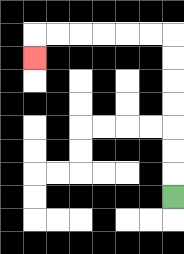{'start': '[7, 8]', 'end': '[1, 2]', 'path_directions': 'U,U,U,U,U,U,U,L,L,L,L,L,L,D', 'path_coordinates': '[[7, 8], [7, 7], [7, 6], [7, 5], [7, 4], [7, 3], [7, 2], [7, 1], [6, 1], [5, 1], [4, 1], [3, 1], [2, 1], [1, 1], [1, 2]]'}